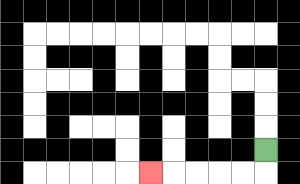{'start': '[11, 6]', 'end': '[6, 7]', 'path_directions': 'D,L,L,L,L,L', 'path_coordinates': '[[11, 6], [11, 7], [10, 7], [9, 7], [8, 7], [7, 7], [6, 7]]'}